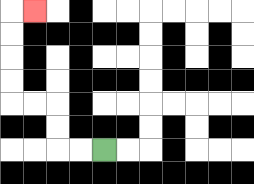{'start': '[4, 6]', 'end': '[1, 0]', 'path_directions': 'L,L,U,U,L,L,U,U,U,U,R', 'path_coordinates': '[[4, 6], [3, 6], [2, 6], [2, 5], [2, 4], [1, 4], [0, 4], [0, 3], [0, 2], [0, 1], [0, 0], [1, 0]]'}